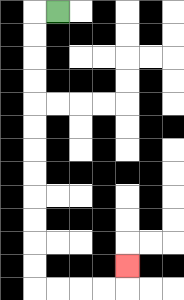{'start': '[2, 0]', 'end': '[5, 11]', 'path_directions': 'L,D,D,D,D,D,D,D,D,D,D,D,D,R,R,R,R,U', 'path_coordinates': '[[2, 0], [1, 0], [1, 1], [1, 2], [1, 3], [1, 4], [1, 5], [1, 6], [1, 7], [1, 8], [1, 9], [1, 10], [1, 11], [1, 12], [2, 12], [3, 12], [4, 12], [5, 12], [5, 11]]'}